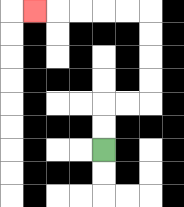{'start': '[4, 6]', 'end': '[1, 0]', 'path_directions': 'U,U,R,R,U,U,U,U,L,L,L,L,L', 'path_coordinates': '[[4, 6], [4, 5], [4, 4], [5, 4], [6, 4], [6, 3], [6, 2], [6, 1], [6, 0], [5, 0], [4, 0], [3, 0], [2, 0], [1, 0]]'}